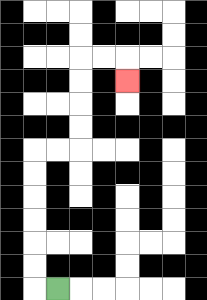{'start': '[2, 12]', 'end': '[5, 3]', 'path_directions': 'L,U,U,U,U,U,U,R,R,U,U,U,U,R,R,D', 'path_coordinates': '[[2, 12], [1, 12], [1, 11], [1, 10], [1, 9], [1, 8], [1, 7], [1, 6], [2, 6], [3, 6], [3, 5], [3, 4], [3, 3], [3, 2], [4, 2], [5, 2], [5, 3]]'}